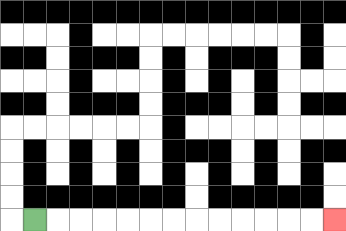{'start': '[1, 9]', 'end': '[14, 9]', 'path_directions': 'R,R,R,R,R,R,R,R,R,R,R,R,R', 'path_coordinates': '[[1, 9], [2, 9], [3, 9], [4, 9], [5, 9], [6, 9], [7, 9], [8, 9], [9, 9], [10, 9], [11, 9], [12, 9], [13, 9], [14, 9]]'}